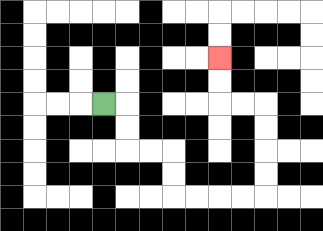{'start': '[4, 4]', 'end': '[9, 2]', 'path_directions': 'R,D,D,R,R,D,D,R,R,R,R,U,U,U,U,L,L,U,U', 'path_coordinates': '[[4, 4], [5, 4], [5, 5], [5, 6], [6, 6], [7, 6], [7, 7], [7, 8], [8, 8], [9, 8], [10, 8], [11, 8], [11, 7], [11, 6], [11, 5], [11, 4], [10, 4], [9, 4], [9, 3], [9, 2]]'}